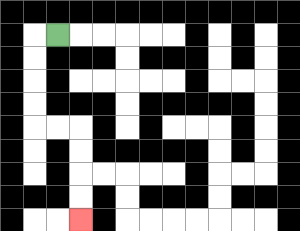{'start': '[2, 1]', 'end': '[3, 9]', 'path_directions': 'L,D,D,D,D,R,R,D,D,D,D', 'path_coordinates': '[[2, 1], [1, 1], [1, 2], [1, 3], [1, 4], [1, 5], [2, 5], [3, 5], [3, 6], [3, 7], [3, 8], [3, 9]]'}